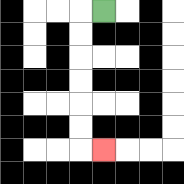{'start': '[4, 0]', 'end': '[4, 6]', 'path_directions': 'L,D,D,D,D,D,D,R', 'path_coordinates': '[[4, 0], [3, 0], [3, 1], [3, 2], [3, 3], [3, 4], [3, 5], [3, 6], [4, 6]]'}